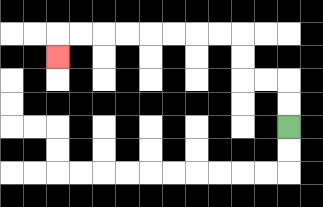{'start': '[12, 5]', 'end': '[2, 2]', 'path_directions': 'U,U,L,L,U,U,L,L,L,L,L,L,L,L,D', 'path_coordinates': '[[12, 5], [12, 4], [12, 3], [11, 3], [10, 3], [10, 2], [10, 1], [9, 1], [8, 1], [7, 1], [6, 1], [5, 1], [4, 1], [3, 1], [2, 1], [2, 2]]'}